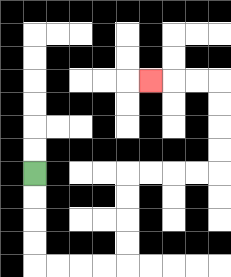{'start': '[1, 7]', 'end': '[6, 3]', 'path_directions': 'D,D,D,D,R,R,R,R,U,U,U,U,R,R,R,R,U,U,U,U,L,L,L', 'path_coordinates': '[[1, 7], [1, 8], [1, 9], [1, 10], [1, 11], [2, 11], [3, 11], [4, 11], [5, 11], [5, 10], [5, 9], [5, 8], [5, 7], [6, 7], [7, 7], [8, 7], [9, 7], [9, 6], [9, 5], [9, 4], [9, 3], [8, 3], [7, 3], [6, 3]]'}